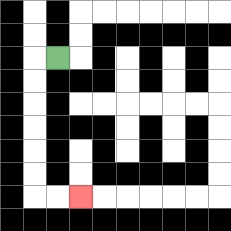{'start': '[2, 2]', 'end': '[3, 8]', 'path_directions': 'L,D,D,D,D,D,D,R,R', 'path_coordinates': '[[2, 2], [1, 2], [1, 3], [1, 4], [1, 5], [1, 6], [1, 7], [1, 8], [2, 8], [3, 8]]'}